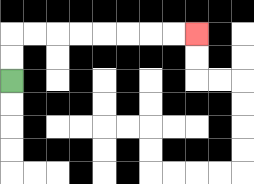{'start': '[0, 3]', 'end': '[8, 1]', 'path_directions': 'U,U,R,R,R,R,R,R,R,R', 'path_coordinates': '[[0, 3], [0, 2], [0, 1], [1, 1], [2, 1], [3, 1], [4, 1], [5, 1], [6, 1], [7, 1], [8, 1]]'}